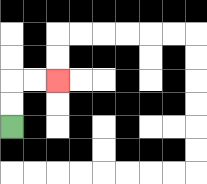{'start': '[0, 5]', 'end': '[2, 3]', 'path_directions': 'U,U,R,R', 'path_coordinates': '[[0, 5], [0, 4], [0, 3], [1, 3], [2, 3]]'}